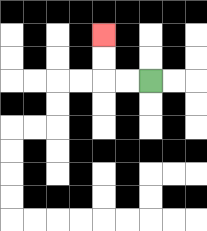{'start': '[6, 3]', 'end': '[4, 1]', 'path_directions': 'L,L,U,U', 'path_coordinates': '[[6, 3], [5, 3], [4, 3], [4, 2], [4, 1]]'}